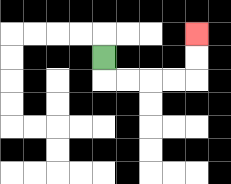{'start': '[4, 2]', 'end': '[8, 1]', 'path_directions': 'D,R,R,R,R,U,U', 'path_coordinates': '[[4, 2], [4, 3], [5, 3], [6, 3], [7, 3], [8, 3], [8, 2], [8, 1]]'}